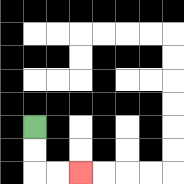{'start': '[1, 5]', 'end': '[3, 7]', 'path_directions': 'D,D,R,R', 'path_coordinates': '[[1, 5], [1, 6], [1, 7], [2, 7], [3, 7]]'}